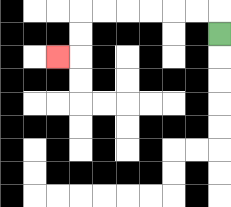{'start': '[9, 1]', 'end': '[2, 2]', 'path_directions': 'U,L,L,L,L,L,L,D,D,L', 'path_coordinates': '[[9, 1], [9, 0], [8, 0], [7, 0], [6, 0], [5, 0], [4, 0], [3, 0], [3, 1], [3, 2], [2, 2]]'}